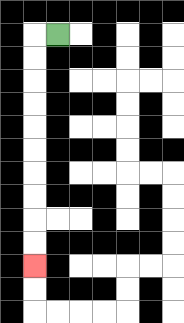{'start': '[2, 1]', 'end': '[1, 11]', 'path_directions': 'L,D,D,D,D,D,D,D,D,D,D', 'path_coordinates': '[[2, 1], [1, 1], [1, 2], [1, 3], [1, 4], [1, 5], [1, 6], [1, 7], [1, 8], [1, 9], [1, 10], [1, 11]]'}